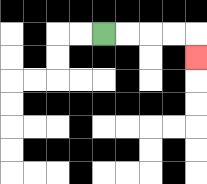{'start': '[4, 1]', 'end': '[8, 2]', 'path_directions': 'R,R,R,R,D', 'path_coordinates': '[[4, 1], [5, 1], [6, 1], [7, 1], [8, 1], [8, 2]]'}